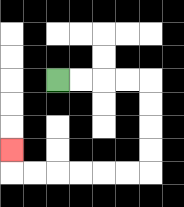{'start': '[2, 3]', 'end': '[0, 6]', 'path_directions': 'R,R,R,R,D,D,D,D,L,L,L,L,L,L,U', 'path_coordinates': '[[2, 3], [3, 3], [4, 3], [5, 3], [6, 3], [6, 4], [6, 5], [6, 6], [6, 7], [5, 7], [4, 7], [3, 7], [2, 7], [1, 7], [0, 7], [0, 6]]'}